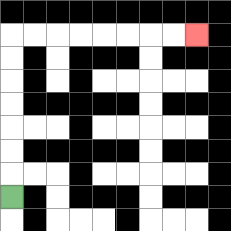{'start': '[0, 8]', 'end': '[8, 1]', 'path_directions': 'U,U,U,U,U,U,U,R,R,R,R,R,R,R,R', 'path_coordinates': '[[0, 8], [0, 7], [0, 6], [0, 5], [0, 4], [0, 3], [0, 2], [0, 1], [1, 1], [2, 1], [3, 1], [4, 1], [5, 1], [6, 1], [7, 1], [8, 1]]'}